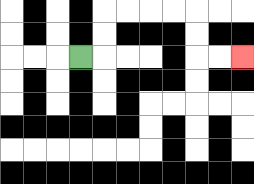{'start': '[3, 2]', 'end': '[10, 2]', 'path_directions': 'R,U,U,R,R,R,R,D,D,R,R', 'path_coordinates': '[[3, 2], [4, 2], [4, 1], [4, 0], [5, 0], [6, 0], [7, 0], [8, 0], [8, 1], [8, 2], [9, 2], [10, 2]]'}